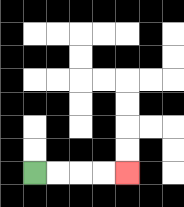{'start': '[1, 7]', 'end': '[5, 7]', 'path_directions': 'R,R,R,R', 'path_coordinates': '[[1, 7], [2, 7], [3, 7], [4, 7], [5, 7]]'}